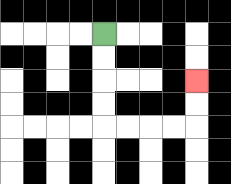{'start': '[4, 1]', 'end': '[8, 3]', 'path_directions': 'D,D,D,D,R,R,R,R,U,U', 'path_coordinates': '[[4, 1], [4, 2], [4, 3], [4, 4], [4, 5], [5, 5], [6, 5], [7, 5], [8, 5], [8, 4], [8, 3]]'}